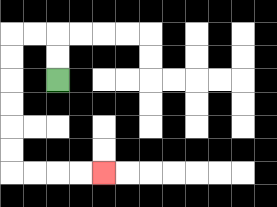{'start': '[2, 3]', 'end': '[4, 7]', 'path_directions': 'U,U,L,L,D,D,D,D,D,D,R,R,R,R', 'path_coordinates': '[[2, 3], [2, 2], [2, 1], [1, 1], [0, 1], [0, 2], [0, 3], [0, 4], [0, 5], [0, 6], [0, 7], [1, 7], [2, 7], [3, 7], [4, 7]]'}